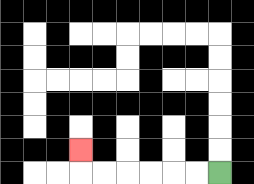{'start': '[9, 7]', 'end': '[3, 6]', 'path_directions': 'L,L,L,L,L,L,U', 'path_coordinates': '[[9, 7], [8, 7], [7, 7], [6, 7], [5, 7], [4, 7], [3, 7], [3, 6]]'}